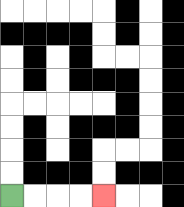{'start': '[0, 8]', 'end': '[4, 8]', 'path_directions': 'R,R,R,R', 'path_coordinates': '[[0, 8], [1, 8], [2, 8], [3, 8], [4, 8]]'}